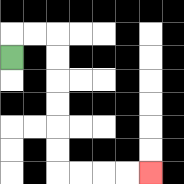{'start': '[0, 2]', 'end': '[6, 7]', 'path_directions': 'U,R,R,D,D,D,D,D,D,R,R,R,R', 'path_coordinates': '[[0, 2], [0, 1], [1, 1], [2, 1], [2, 2], [2, 3], [2, 4], [2, 5], [2, 6], [2, 7], [3, 7], [4, 7], [5, 7], [6, 7]]'}